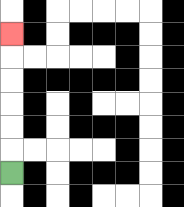{'start': '[0, 7]', 'end': '[0, 1]', 'path_directions': 'U,U,U,U,U,U', 'path_coordinates': '[[0, 7], [0, 6], [0, 5], [0, 4], [0, 3], [0, 2], [0, 1]]'}